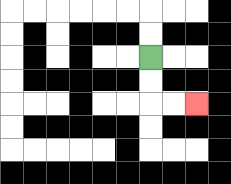{'start': '[6, 2]', 'end': '[8, 4]', 'path_directions': 'D,D,R,R', 'path_coordinates': '[[6, 2], [6, 3], [6, 4], [7, 4], [8, 4]]'}